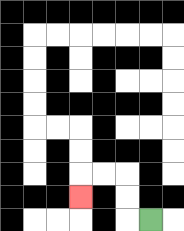{'start': '[6, 9]', 'end': '[3, 8]', 'path_directions': 'L,U,U,L,L,D', 'path_coordinates': '[[6, 9], [5, 9], [5, 8], [5, 7], [4, 7], [3, 7], [3, 8]]'}